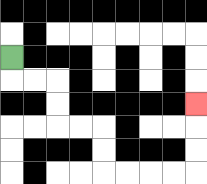{'start': '[0, 2]', 'end': '[8, 4]', 'path_directions': 'D,R,R,D,D,R,R,D,D,R,R,R,R,U,U,U', 'path_coordinates': '[[0, 2], [0, 3], [1, 3], [2, 3], [2, 4], [2, 5], [3, 5], [4, 5], [4, 6], [4, 7], [5, 7], [6, 7], [7, 7], [8, 7], [8, 6], [8, 5], [8, 4]]'}